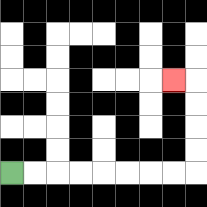{'start': '[0, 7]', 'end': '[7, 3]', 'path_directions': 'R,R,R,R,R,R,R,R,U,U,U,U,L', 'path_coordinates': '[[0, 7], [1, 7], [2, 7], [3, 7], [4, 7], [5, 7], [6, 7], [7, 7], [8, 7], [8, 6], [8, 5], [8, 4], [8, 3], [7, 3]]'}